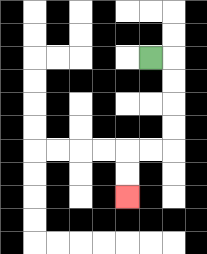{'start': '[6, 2]', 'end': '[5, 8]', 'path_directions': 'R,D,D,D,D,L,L,D,D', 'path_coordinates': '[[6, 2], [7, 2], [7, 3], [7, 4], [7, 5], [7, 6], [6, 6], [5, 6], [5, 7], [5, 8]]'}